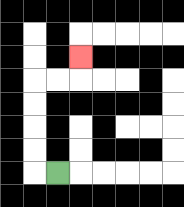{'start': '[2, 7]', 'end': '[3, 2]', 'path_directions': 'L,U,U,U,U,R,R,U', 'path_coordinates': '[[2, 7], [1, 7], [1, 6], [1, 5], [1, 4], [1, 3], [2, 3], [3, 3], [3, 2]]'}